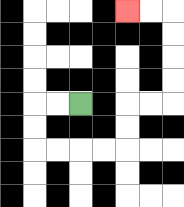{'start': '[3, 4]', 'end': '[5, 0]', 'path_directions': 'L,L,D,D,R,R,R,R,U,U,R,R,U,U,U,U,L,L', 'path_coordinates': '[[3, 4], [2, 4], [1, 4], [1, 5], [1, 6], [2, 6], [3, 6], [4, 6], [5, 6], [5, 5], [5, 4], [6, 4], [7, 4], [7, 3], [7, 2], [7, 1], [7, 0], [6, 0], [5, 0]]'}